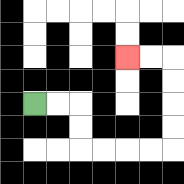{'start': '[1, 4]', 'end': '[5, 2]', 'path_directions': 'R,R,D,D,R,R,R,R,U,U,U,U,L,L', 'path_coordinates': '[[1, 4], [2, 4], [3, 4], [3, 5], [3, 6], [4, 6], [5, 6], [6, 6], [7, 6], [7, 5], [7, 4], [7, 3], [7, 2], [6, 2], [5, 2]]'}